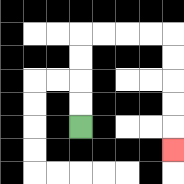{'start': '[3, 5]', 'end': '[7, 6]', 'path_directions': 'U,U,U,U,R,R,R,R,D,D,D,D,D', 'path_coordinates': '[[3, 5], [3, 4], [3, 3], [3, 2], [3, 1], [4, 1], [5, 1], [6, 1], [7, 1], [7, 2], [7, 3], [7, 4], [7, 5], [7, 6]]'}